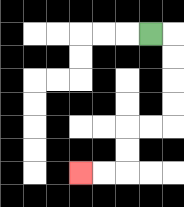{'start': '[6, 1]', 'end': '[3, 7]', 'path_directions': 'R,D,D,D,D,L,L,D,D,L,L', 'path_coordinates': '[[6, 1], [7, 1], [7, 2], [7, 3], [7, 4], [7, 5], [6, 5], [5, 5], [5, 6], [5, 7], [4, 7], [3, 7]]'}